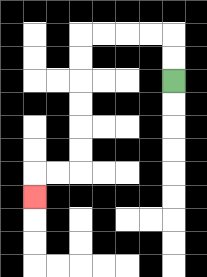{'start': '[7, 3]', 'end': '[1, 8]', 'path_directions': 'U,U,L,L,L,L,D,D,D,D,D,D,L,L,D', 'path_coordinates': '[[7, 3], [7, 2], [7, 1], [6, 1], [5, 1], [4, 1], [3, 1], [3, 2], [3, 3], [3, 4], [3, 5], [3, 6], [3, 7], [2, 7], [1, 7], [1, 8]]'}